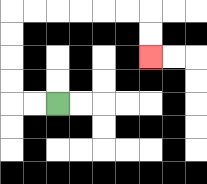{'start': '[2, 4]', 'end': '[6, 2]', 'path_directions': 'L,L,U,U,U,U,R,R,R,R,R,R,D,D', 'path_coordinates': '[[2, 4], [1, 4], [0, 4], [0, 3], [0, 2], [0, 1], [0, 0], [1, 0], [2, 0], [3, 0], [4, 0], [5, 0], [6, 0], [6, 1], [6, 2]]'}